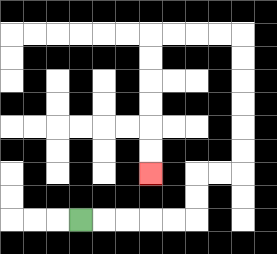{'start': '[3, 9]', 'end': '[6, 7]', 'path_directions': 'R,R,R,R,R,U,U,R,R,U,U,U,U,U,U,L,L,L,L,D,D,D,D,D,D', 'path_coordinates': '[[3, 9], [4, 9], [5, 9], [6, 9], [7, 9], [8, 9], [8, 8], [8, 7], [9, 7], [10, 7], [10, 6], [10, 5], [10, 4], [10, 3], [10, 2], [10, 1], [9, 1], [8, 1], [7, 1], [6, 1], [6, 2], [6, 3], [6, 4], [6, 5], [6, 6], [6, 7]]'}